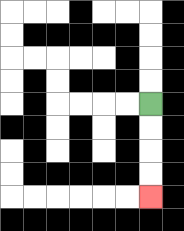{'start': '[6, 4]', 'end': '[6, 8]', 'path_directions': 'D,D,D,D', 'path_coordinates': '[[6, 4], [6, 5], [6, 6], [6, 7], [6, 8]]'}